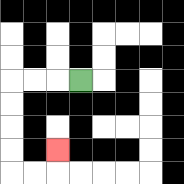{'start': '[3, 3]', 'end': '[2, 6]', 'path_directions': 'L,L,L,D,D,D,D,R,R,U', 'path_coordinates': '[[3, 3], [2, 3], [1, 3], [0, 3], [0, 4], [0, 5], [0, 6], [0, 7], [1, 7], [2, 7], [2, 6]]'}